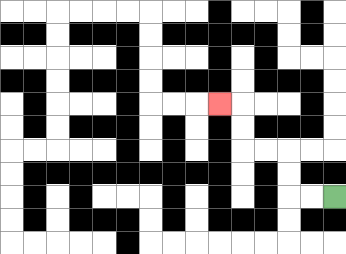{'start': '[14, 8]', 'end': '[9, 4]', 'path_directions': 'L,L,U,U,L,L,U,U,L', 'path_coordinates': '[[14, 8], [13, 8], [12, 8], [12, 7], [12, 6], [11, 6], [10, 6], [10, 5], [10, 4], [9, 4]]'}